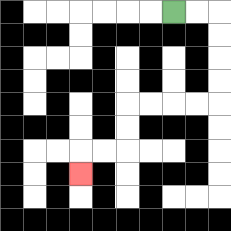{'start': '[7, 0]', 'end': '[3, 7]', 'path_directions': 'R,R,D,D,D,D,L,L,L,L,D,D,L,L,D', 'path_coordinates': '[[7, 0], [8, 0], [9, 0], [9, 1], [9, 2], [9, 3], [9, 4], [8, 4], [7, 4], [6, 4], [5, 4], [5, 5], [5, 6], [4, 6], [3, 6], [3, 7]]'}